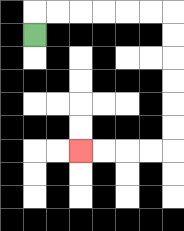{'start': '[1, 1]', 'end': '[3, 6]', 'path_directions': 'U,R,R,R,R,R,R,D,D,D,D,D,D,L,L,L,L', 'path_coordinates': '[[1, 1], [1, 0], [2, 0], [3, 0], [4, 0], [5, 0], [6, 0], [7, 0], [7, 1], [7, 2], [7, 3], [7, 4], [7, 5], [7, 6], [6, 6], [5, 6], [4, 6], [3, 6]]'}